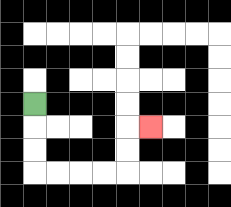{'start': '[1, 4]', 'end': '[6, 5]', 'path_directions': 'D,D,D,R,R,R,R,U,U,R', 'path_coordinates': '[[1, 4], [1, 5], [1, 6], [1, 7], [2, 7], [3, 7], [4, 7], [5, 7], [5, 6], [5, 5], [6, 5]]'}